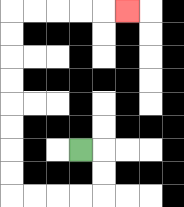{'start': '[3, 6]', 'end': '[5, 0]', 'path_directions': 'R,D,D,L,L,L,L,U,U,U,U,U,U,U,U,R,R,R,R,R', 'path_coordinates': '[[3, 6], [4, 6], [4, 7], [4, 8], [3, 8], [2, 8], [1, 8], [0, 8], [0, 7], [0, 6], [0, 5], [0, 4], [0, 3], [0, 2], [0, 1], [0, 0], [1, 0], [2, 0], [3, 0], [4, 0], [5, 0]]'}